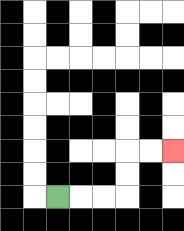{'start': '[2, 8]', 'end': '[7, 6]', 'path_directions': 'R,R,R,U,U,R,R', 'path_coordinates': '[[2, 8], [3, 8], [4, 8], [5, 8], [5, 7], [5, 6], [6, 6], [7, 6]]'}